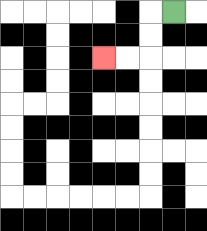{'start': '[7, 0]', 'end': '[4, 2]', 'path_directions': 'L,D,D,L,L', 'path_coordinates': '[[7, 0], [6, 0], [6, 1], [6, 2], [5, 2], [4, 2]]'}